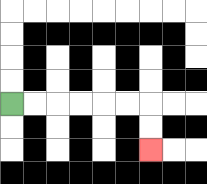{'start': '[0, 4]', 'end': '[6, 6]', 'path_directions': 'R,R,R,R,R,R,D,D', 'path_coordinates': '[[0, 4], [1, 4], [2, 4], [3, 4], [4, 4], [5, 4], [6, 4], [6, 5], [6, 6]]'}